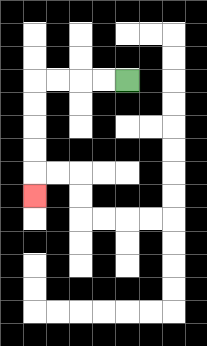{'start': '[5, 3]', 'end': '[1, 8]', 'path_directions': 'L,L,L,L,D,D,D,D,D', 'path_coordinates': '[[5, 3], [4, 3], [3, 3], [2, 3], [1, 3], [1, 4], [1, 5], [1, 6], [1, 7], [1, 8]]'}